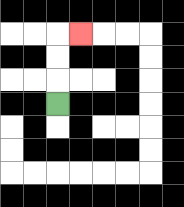{'start': '[2, 4]', 'end': '[3, 1]', 'path_directions': 'U,U,U,R', 'path_coordinates': '[[2, 4], [2, 3], [2, 2], [2, 1], [3, 1]]'}